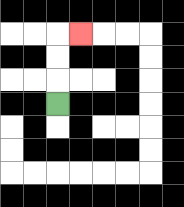{'start': '[2, 4]', 'end': '[3, 1]', 'path_directions': 'U,U,U,R', 'path_coordinates': '[[2, 4], [2, 3], [2, 2], [2, 1], [3, 1]]'}